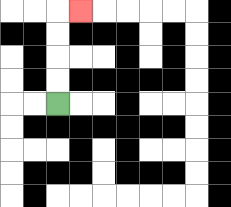{'start': '[2, 4]', 'end': '[3, 0]', 'path_directions': 'U,U,U,U,R', 'path_coordinates': '[[2, 4], [2, 3], [2, 2], [2, 1], [2, 0], [3, 0]]'}